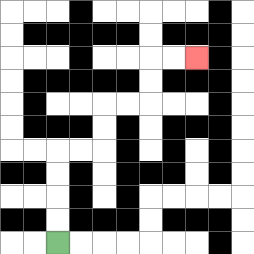{'start': '[2, 10]', 'end': '[8, 2]', 'path_directions': 'U,U,U,U,R,R,U,U,R,R,U,U,R,R', 'path_coordinates': '[[2, 10], [2, 9], [2, 8], [2, 7], [2, 6], [3, 6], [4, 6], [4, 5], [4, 4], [5, 4], [6, 4], [6, 3], [6, 2], [7, 2], [8, 2]]'}